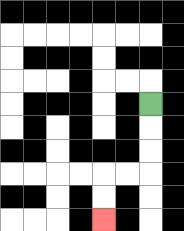{'start': '[6, 4]', 'end': '[4, 9]', 'path_directions': 'D,D,D,L,L,D,D', 'path_coordinates': '[[6, 4], [6, 5], [6, 6], [6, 7], [5, 7], [4, 7], [4, 8], [4, 9]]'}